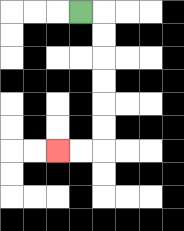{'start': '[3, 0]', 'end': '[2, 6]', 'path_directions': 'R,D,D,D,D,D,D,L,L', 'path_coordinates': '[[3, 0], [4, 0], [4, 1], [4, 2], [4, 3], [4, 4], [4, 5], [4, 6], [3, 6], [2, 6]]'}